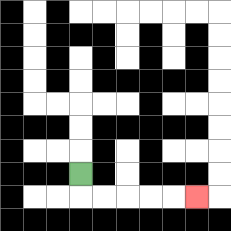{'start': '[3, 7]', 'end': '[8, 8]', 'path_directions': 'D,R,R,R,R,R', 'path_coordinates': '[[3, 7], [3, 8], [4, 8], [5, 8], [6, 8], [7, 8], [8, 8]]'}